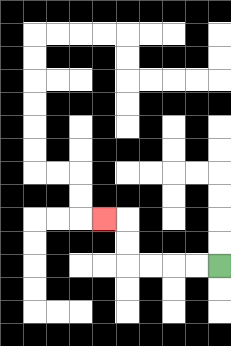{'start': '[9, 11]', 'end': '[4, 9]', 'path_directions': 'L,L,L,L,U,U,L', 'path_coordinates': '[[9, 11], [8, 11], [7, 11], [6, 11], [5, 11], [5, 10], [5, 9], [4, 9]]'}